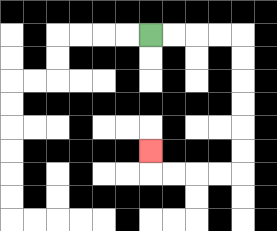{'start': '[6, 1]', 'end': '[6, 6]', 'path_directions': 'R,R,R,R,D,D,D,D,D,D,L,L,L,L,U', 'path_coordinates': '[[6, 1], [7, 1], [8, 1], [9, 1], [10, 1], [10, 2], [10, 3], [10, 4], [10, 5], [10, 6], [10, 7], [9, 7], [8, 7], [7, 7], [6, 7], [6, 6]]'}